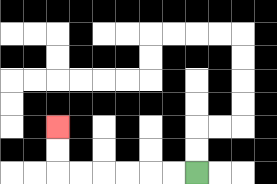{'start': '[8, 7]', 'end': '[2, 5]', 'path_directions': 'L,L,L,L,L,L,U,U', 'path_coordinates': '[[8, 7], [7, 7], [6, 7], [5, 7], [4, 7], [3, 7], [2, 7], [2, 6], [2, 5]]'}